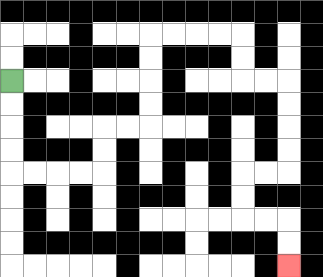{'start': '[0, 3]', 'end': '[12, 11]', 'path_directions': 'D,D,D,D,R,R,R,R,U,U,R,R,U,U,U,U,R,R,R,R,D,D,R,R,D,D,D,D,L,L,D,D,R,R,D,D', 'path_coordinates': '[[0, 3], [0, 4], [0, 5], [0, 6], [0, 7], [1, 7], [2, 7], [3, 7], [4, 7], [4, 6], [4, 5], [5, 5], [6, 5], [6, 4], [6, 3], [6, 2], [6, 1], [7, 1], [8, 1], [9, 1], [10, 1], [10, 2], [10, 3], [11, 3], [12, 3], [12, 4], [12, 5], [12, 6], [12, 7], [11, 7], [10, 7], [10, 8], [10, 9], [11, 9], [12, 9], [12, 10], [12, 11]]'}